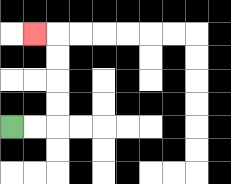{'start': '[0, 5]', 'end': '[1, 1]', 'path_directions': 'R,R,U,U,U,U,L', 'path_coordinates': '[[0, 5], [1, 5], [2, 5], [2, 4], [2, 3], [2, 2], [2, 1], [1, 1]]'}